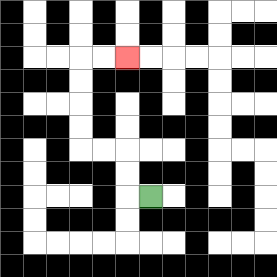{'start': '[6, 8]', 'end': '[5, 2]', 'path_directions': 'L,U,U,L,L,U,U,U,U,R,R', 'path_coordinates': '[[6, 8], [5, 8], [5, 7], [5, 6], [4, 6], [3, 6], [3, 5], [3, 4], [3, 3], [3, 2], [4, 2], [5, 2]]'}